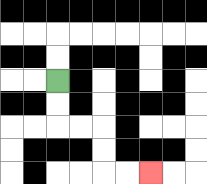{'start': '[2, 3]', 'end': '[6, 7]', 'path_directions': 'D,D,R,R,D,D,R,R', 'path_coordinates': '[[2, 3], [2, 4], [2, 5], [3, 5], [4, 5], [4, 6], [4, 7], [5, 7], [6, 7]]'}